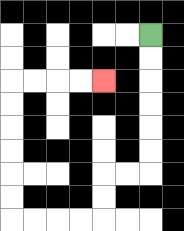{'start': '[6, 1]', 'end': '[4, 3]', 'path_directions': 'D,D,D,D,D,D,L,L,D,D,L,L,L,L,U,U,U,U,U,U,R,R,R,R', 'path_coordinates': '[[6, 1], [6, 2], [6, 3], [6, 4], [6, 5], [6, 6], [6, 7], [5, 7], [4, 7], [4, 8], [4, 9], [3, 9], [2, 9], [1, 9], [0, 9], [0, 8], [0, 7], [0, 6], [0, 5], [0, 4], [0, 3], [1, 3], [2, 3], [3, 3], [4, 3]]'}